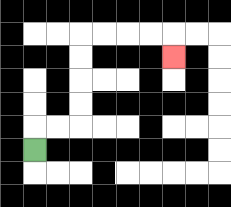{'start': '[1, 6]', 'end': '[7, 2]', 'path_directions': 'U,R,R,U,U,U,U,R,R,R,R,D', 'path_coordinates': '[[1, 6], [1, 5], [2, 5], [3, 5], [3, 4], [3, 3], [3, 2], [3, 1], [4, 1], [5, 1], [6, 1], [7, 1], [7, 2]]'}